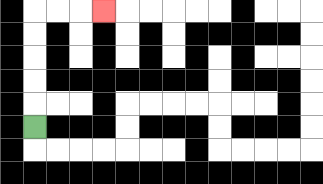{'start': '[1, 5]', 'end': '[4, 0]', 'path_directions': 'U,U,U,U,U,R,R,R', 'path_coordinates': '[[1, 5], [1, 4], [1, 3], [1, 2], [1, 1], [1, 0], [2, 0], [3, 0], [4, 0]]'}